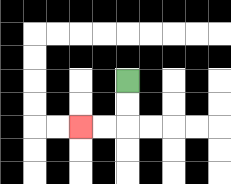{'start': '[5, 3]', 'end': '[3, 5]', 'path_directions': 'D,D,L,L', 'path_coordinates': '[[5, 3], [5, 4], [5, 5], [4, 5], [3, 5]]'}